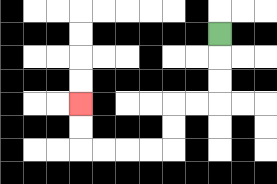{'start': '[9, 1]', 'end': '[3, 4]', 'path_directions': 'D,D,D,L,L,D,D,L,L,L,L,U,U', 'path_coordinates': '[[9, 1], [9, 2], [9, 3], [9, 4], [8, 4], [7, 4], [7, 5], [7, 6], [6, 6], [5, 6], [4, 6], [3, 6], [3, 5], [3, 4]]'}